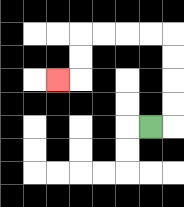{'start': '[6, 5]', 'end': '[2, 3]', 'path_directions': 'R,U,U,U,U,L,L,L,L,D,D,L', 'path_coordinates': '[[6, 5], [7, 5], [7, 4], [7, 3], [7, 2], [7, 1], [6, 1], [5, 1], [4, 1], [3, 1], [3, 2], [3, 3], [2, 3]]'}